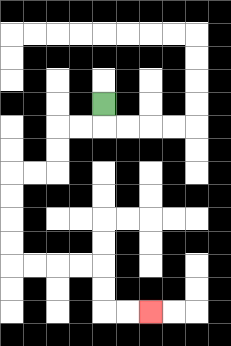{'start': '[4, 4]', 'end': '[6, 13]', 'path_directions': 'D,L,L,D,D,L,L,D,D,D,D,R,R,R,R,D,D,R,R', 'path_coordinates': '[[4, 4], [4, 5], [3, 5], [2, 5], [2, 6], [2, 7], [1, 7], [0, 7], [0, 8], [0, 9], [0, 10], [0, 11], [1, 11], [2, 11], [3, 11], [4, 11], [4, 12], [4, 13], [5, 13], [6, 13]]'}